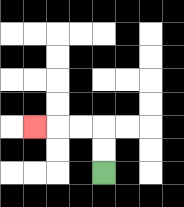{'start': '[4, 7]', 'end': '[1, 5]', 'path_directions': 'U,U,L,L,L', 'path_coordinates': '[[4, 7], [4, 6], [4, 5], [3, 5], [2, 5], [1, 5]]'}